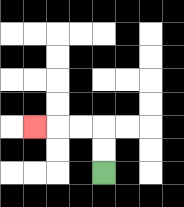{'start': '[4, 7]', 'end': '[1, 5]', 'path_directions': 'U,U,L,L,L', 'path_coordinates': '[[4, 7], [4, 6], [4, 5], [3, 5], [2, 5], [1, 5]]'}